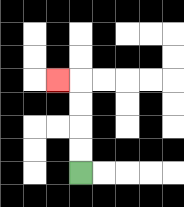{'start': '[3, 7]', 'end': '[2, 3]', 'path_directions': 'U,U,U,U,L', 'path_coordinates': '[[3, 7], [3, 6], [3, 5], [3, 4], [3, 3], [2, 3]]'}